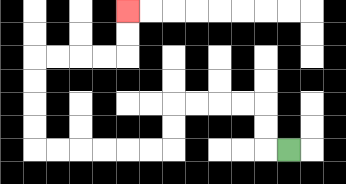{'start': '[12, 6]', 'end': '[5, 0]', 'path_directions': 'L,U,U,L,L,L,L,D,D,L,L,L,L,L,L,U,U,U,U,R,R,R,R,U,U', 'path_coordinates': '[[12, 6], [11, 6], [11, 5], [11, 4], [10, 4], [9, 4], [8, 4], [7, 4], [7, 5], [7, 6], [6, 6], [5, 6], [4, 6], [3, 6], [2, 6], [1, 6], [1, 5], [1, 4], [1, 3], [1, 2], [2, 2], [3, 2], [4, 2], [5, 2], [5, 1], [5, 0]]'}